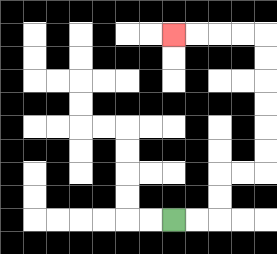{'start': '[7, 9]', 'end': '[7, 1]', 'path_directions': 'R,R,U,U,R,R,U,U,U,U,U,U,L,L,L,L', 'path_coordinates': '[[7, 9], [8, 9], [9, 9], [9, 8], [9, 7], [10, 7], [11, 7], [11, 6], [11, 5], [11, 4], [11, 3], [11, 2], [11, 1], [10, 1], [9, 1], [8, 1], [7, 1]]'}